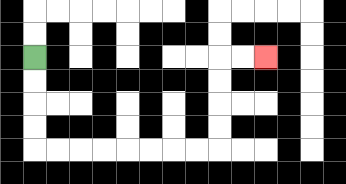{'start': '[1, 2]', 'end': '[11, 2]', 'path_directions': 'D,D,D,D,R,R,R,R,R,R,R,R,U,U,U,U,R,R', 'path_coordinates': '[[1, 2], [1, 3], [1, 4], [1, 5], [1, 6], [2, 6], [3, 6], [4, 6], [5, 6], [6, 6], [7, 6], [8, 6], [9, 6], [9, 5], [9, 4], [9, 3], [9, 2], [10, 2], [11, 2]]'}